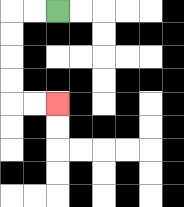{'start': '[2, 0]', 'end': '[2, 4]', 'path_directions': 'L,L,D,D,D,D,R,R', 'path_coordinates': '[[2, 0], [1, 0], [0, 0], [0, 1], [0, 2], [0, 3], [0, 4], [1, 4], [2, 4]]'}